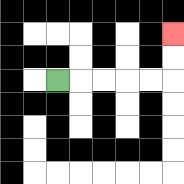{'start': '[2, 3]', 'end': '[7, 1]', 'path_directions': 'R,R,R,R,R,U,U', 'path_coordinates': '[[2, 3], [3, 3], [4, 3], [5, 3], [6, 3], [7, 3], [7, 2], [7, 1]]'}